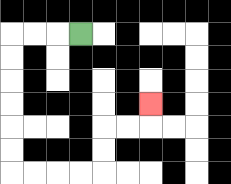{'start': '[3, 1]', 'end': '[6, 4]', 'path_directions': 'L,L,L,D,D,D,D,D,D,R,R,R,R,U,U,R,R,U', 'path_coordinates': '[[3, 1], [2, 1], [1, 1], [0, 1], [0, 2], [0, 3], [0, 4], [0, 5], [0, 6], [0, 7], [1, 7], [2, 7], [3, 7], [4, 7], [4, 6], [4, 5], [5, 5], [6, 5], [6, 4]]'}